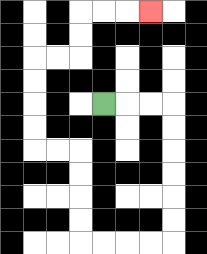{'start': '[4, 4]', 'end': '[6, 0]', 'path_directions': 'R,R,R,D,D,D,D,D,D,L,L,L,L,U,U,U,U,L,L,U,U,U,U,R,R,U,U,R,R,R', 'path_coordinates': '[[4, 4], [5, 4], [6, 4], [7, 4], [7, 5], [7, 6], [7, 7], [7, 8], [7, 9], [7, 10], [6, 10], [5, 10], [4, 10], [3, 10], [3, 9], [3, 8], [3, 7], [3, 6], [2, 6], [1, 6], [1, 5], [1, 4], [1, 3], [1, 2], [2, 2], [3, 2], [3, 1], [3, 0], [4, 0], [5, 0], [6, 0]]'}